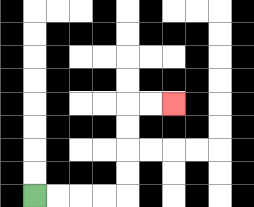{'start': '[1, 8]', 'end': '[7, 4]', 'path_directions': 'R,R,R,R,U,U,U,U,R,R', 'path_coordinates': '[[1, 8], [2, 8], [3, 8], [4, 8], [5, 8], [5, 7], [5, 6], [5, 5], [5, 4], [6, 4], [7, 4]]'}